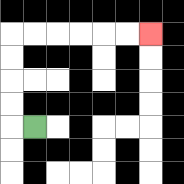{'start': '[1, 5]', 'end': '[6, 1]', 'path_directions': 'L,U,U,U,U,R,R,R,R,R,R', 'path_coordinates': '[[1, 5], [0, 5], [0, 4], [0, 3], [0, 2], [0, 1], [1, 1], [2, 1], [3, 1], [4, 1], [5, 1], [6, 1]]'}